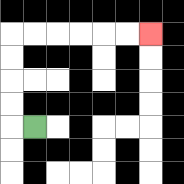{'start': '[1, 5]', 'end': '[6, 1]', 'path_directions': 'L,U,U,U,U,R,R,R,R,R,R', 'path_coordinates': '[[1, 5], [0, 5], [0, 4], [0, 3], [0, 2], [0, 1], [1, 1], [2, 1], [3, 1], [4, 1], [5, 1], [6, 1]]'}